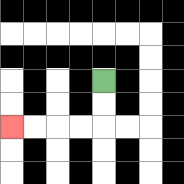{'start': '[4, 3]', 'end': '[0, 5]', 'path_directions': 'D,D,L,L,L,L', 'path_coordinates': '[[4, 3], [4, 4], [4, 5], [3, 5], [2, 5], [1, 5], [0, 5]]'}